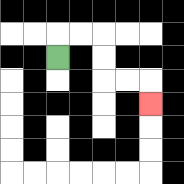{'start': '[2, 2]', 'end': '[6, 4]', 'path_directions': 'U,R,R,D,D,R,R,D', 'path_coordinates': '[[2, 2], [2, 1], [3, 1], [4, 1], [4, 2], [4, 3], [5, 3], [6, 3], [6, 4]]'}